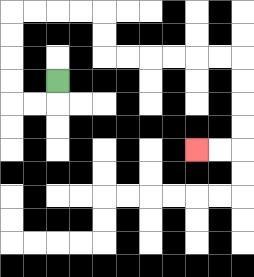{'start': '[2, 3]', 'end': '[8, 6]', 'path_directions': 'D,L,L,U,U,U,U,R,R,R,R,D,D,R,R,R,R,R,R,D,D,D,D,L,L', 'path_coordinates': '[[2, 3], [2, 4], [1, 4], [0, 4], [0, 3], [0, 2], [0, 1], [0, 0], [1, 0], [2, 0], [3, 0], [4, 0], [4, 1], [4, 2], [5, 2], [6, 2], [7, 2], [8, 2], [9, 2], [10, 2], [10, 3], [10, 4], [10, 5], [10, 6], [9, 6], [8, 6]]'}